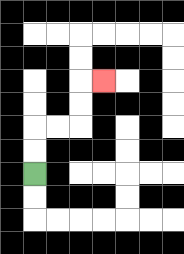{'start': '[1, 7]', 'end': '[4, 3]', 'path_directions': 'U,U,R,R,U,U,R', 'path_coordinates': '[[1, 7], [1, 6], [1, 5], [2, 5], [3, 5], [3, 4], [3, 3], [4, 3]]'}